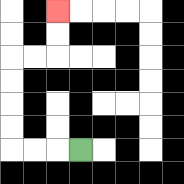{'start': '[3, 6]', 'end': '[2, 0]', 'path_directions': 'L,L,L,U,U,U,U,R,R,U,U', 'path_coordinates': '[[3, 6], [2, 6], [1, 6], [0, 6], [0, 5], [0, 4], [0, 3], [0, 2], [1, 2], [2, 2], [2, 1], [2, 0]]'}